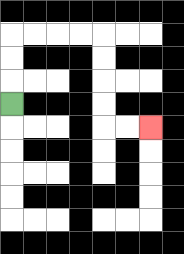{'start': '[0, 4]', 'end': '[6, 5]', 'path_directions': 'U,U,U,R,R,R,R,D,D,D,D,R,R', 'path_coordinates': '[[0, 4], [0, 3], [0, 2], [0, 1], [1, 1], [2, 1], [3, 1], [4, 1], [4, 2], [4, 3], [4, 4], [4, 5], [5, 5], [6, 5]]'}